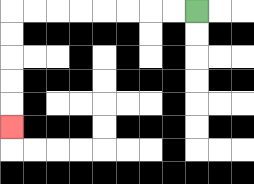{'start': '[8, 0]', 'end': '[0, 5]', 'path_directions': 'L,L,L,L,L,L,L,L,D,D,D,D,D', 'path_coordinates': '[[8, 0], [7, 0], [6, 0], [5, 0], [4, 0], [3, 0], [2, 0], [1, 0], [0, 0], [0, 1], [0, 2], [0, 3], [0, 4], [0, 5]]'}